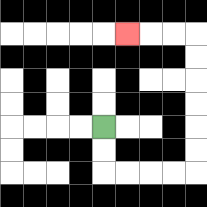{'start': '[4, 5]', 'end': '[5, 1]', 'path_directions': 'D,D,R,R,R,R,U,U,U,U,U,U,L,L,L', 'path_coordinates': '[[4, 5], [4, 6], [4, 7], [5, 7], [6, 7], [7, 7], [8, 7], [8, 6], [8, 5], [8, 4], [8, 3], [8, 2], [8, 1], [7, 1], [6, 1], [5, 1]]'}